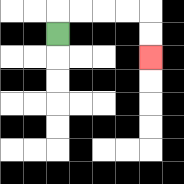{'start': '[2, 1]', 'end': '[6, 2]', 'path_directions': 'U,R,R,R,R,D,D', 'path_coordinates': '[[2, 1], [2, 0], [3, 0], [4, 0], [5, 0], [6, 0], [6, 1], [6, 2]]'}